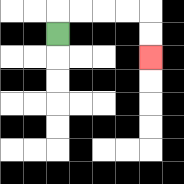{'start': '[2, 1]', 'end': '[6, 2]', 'path_directions': 'U,R,R,R,R,D,D', 'path_coordinates': '[[2, 1], [2, 0], [3, 0], [4, 0], [5, 0], [6, 0], [6, 1], [6, 2]]'}